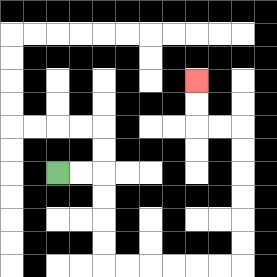{'start': '[2, 7]', 'end': '[8, 3]', 'path_directions': 'R,R,D,D,D,D,R,R,R,R,R,R,U,U,U,U,U,U,L,L,U,U', 'path_coordinates': '[[2, 7], [3, 7], [4, 7], [4, 8], [4, 9], [4, 10], [4, 11], [5, 11], [6, 11], [7, 11], [8, 11], [9, 11], [10, 11], [10, 10], [10, 9], [10, 8], [10, 7], [10, 6], [10, 5], [9, 5], [8, 5], [8, 4], [8, 3]]'}